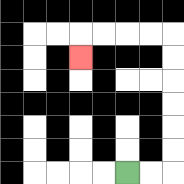{'start': '[5, 7]', 'end': '[3, 2]', 'path_directions': 'R,R,U,U,U,U,U,U,L,L,L,L,D', 'path_coordinates': '[[5, 7], [6, 7], [7, 7], [7, 6], [7, 5], [7, 4], [7, 3], [7, 2], [7, 1], [6, 1], [5, 1], [4, 1], [3, 1], [3, 2]]'}